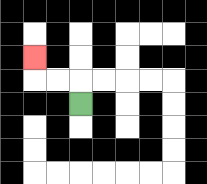{'start': '[3, 4]', 'end': '[1, 2]', 'path_directions': 'U,L,L,U', 'path_coordinates': '[[3, 4], [3, 3], [2, 3], [1, 3], [1, 2]]'}